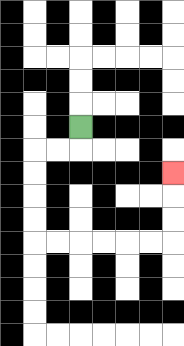{'start': '[3, 5]', 'end': '[7, 7]', 'path_directions': 'D,L,L,D,D,D,D,R,R,R,R,R,R,U,U,U', 'path_coordinates': '[[3, 5], [3, 6], [2, 6], [1, 6], [1, 7], [1, 8], [1, 9], [1, 10], [2, 10], [3, 10], [4, 10], [5, 10], [6, 10], [7, 10], [7, 9], [7, 8], [7, 7]]'}